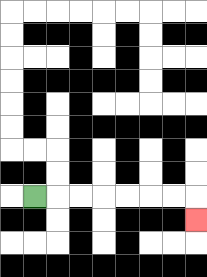{'start': '[1, 8]', 'end': '[8, 9]', 'path_directions': 'R,R,R,R,R,R,R,D', 'path_coordinates': '[[1, 8], [2, 8], [3, 8], [4, 8], [5, 8], [6, 8], [7, 8], [8, 8], [8, 9]]'}